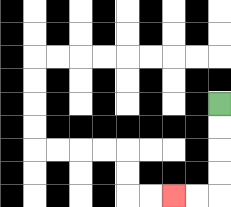{'start': '[9, 4]', 'end': '[7, 8]', 'path_directions': 'D,D,D,D,L,L', 'path_coordinates': '[[9, 4], [9, 5], [9, 6], [9, 7], [9, 8], [8, 8], [7, 8]]'}